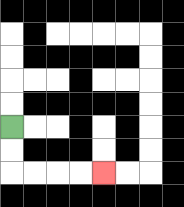{'start': '[0, 5]', 'end': '[4, 7]', 'path_directions': 'D,D,R,R,R,R', 'path_coordinates': '[[0, 5], [0, 6], [0, 7], [1, 7], [2, 7], [3, 7], [4, 7]]'}